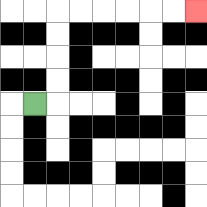{'start': '[1, 4]', 'end': '[8, 0]', 'path_directions': 'R,U,U,U,U,R,R,R,R,R,R', 'path_coordinates': '[[1, 4], [2, 4], [2, 3], [2, 2], [2, 1], [2, 0], [3, 0], [4, 0], [5, 0], [6, 0], [7, 0], [8, 0]]'}